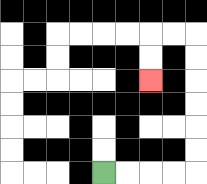{'start': '[4, 7]', 'end': '[6, 3]', 'path_directions': 'R,R,R,R,U,U,U,U,U,U,L,L,D,D', 'path_coordinates': '[[4, 7], [5, 7], [6, 7], [7, 7], [8, 7], [8, 6], [8, 5], [8, 4], [8, 3], [8, 2], [8, 1], [7, 1], [6, 1], [6, 2], [6, 3]]'}